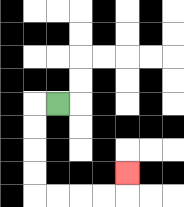{'start': '[2, 4]', 'end': '[5, 7]', 'path_directions': 'L,D,D,D,D,R,R,R,R,U', 'path_coordinates': '[[2, 4], [1, 4], [1, 5], [1, 6], [1, 7], [1, 8], [2, 8], [3, 8], [4, 8], [5, 8], [5, 7]]'}